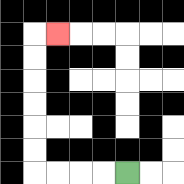{'start': '[5, 7]', 'end': '[2, 1]', 'path_directions': 'L,L,L,L,U,U,U,U,U,U,R', 'path_coordinates': '[[5, 7], [4, 7], [3, 7], [2, 7], [1, 7], [1, 6], [1, 5], [1, 4], [1, 3], [1, 2], [1, 1], [2, 1]]'}